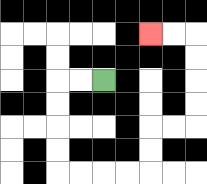{'start': '[4, 3]', 'end': '[6, 1]', 'path_directions': 'L,L,D,D,D,D,R,R,R,R,U,U,R,R,U,U,U,U,L,L', 'path_coordinates': '[[4, 3], [3, 3], [2, 3], [2, 4], [2, 5], [2, 6], [2, 7], [3, 7], [4, 7], [5, 7], [6, 7], [6, 6], [6, 5], [7, 5], [8, 5], [8, 4], [8, 3], [8, 2], [8, 1], [7, 1], [6, 1]]'}